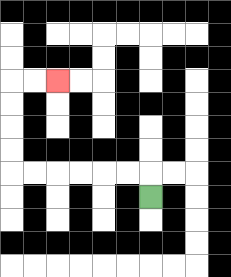{'start': '[6, 8]', 'end': '[2, 3]', 'path_directions': 'U,L,L,L,L,L,L,U,U,U,U,R,R', 'path_coordinates': '[[6, 8], [6, 7], [5, 7], [4, 7], [3, 7], [2, 7], [1, 7], [0, 7], [0, 6], [0, 5], [0, 4], [0, 3], [1, 3], [2, 3]]'}